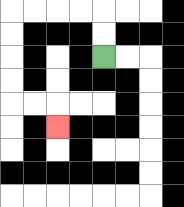{'start': '[4, 2]', 'end': '[2, 5]', 'path_directions': 'U,U,L,L,L,L,D,D,D,D,R,R,D', 'path_coordinates': '[[4, 2], [4, 1], [4, 0], [3, 0], [2, 0], [1, 0], [0, 0], [0, 1], [0, 2], [0, 3], [0, 4], [1, 4], [2, 4], [2, 5]]'}